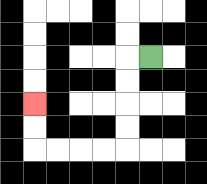{'start': '[6, 2]', 'end': '[1, 4]', 'path_directions': 'L,D,D,D,D,L,L,L,L,U,U', 'path_coordinates': '[[6, 2], [5, 2], [5, 3], [5, 4], [5, 5], [5, 6], [4, 6], [3, 6], [2, 6], [1, 6], [1, 5], [1, 4]]'}